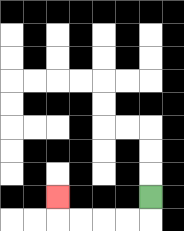{'start': '[6, 8]', 'end': '[2, 8]', 'path_directions': 'D,L,L,L,L,U', 'path_coordinates': '[[6, 8], [6, 9], [5, 9], [4, 9], [3, 9], [2, 9], [2, 8]]'}